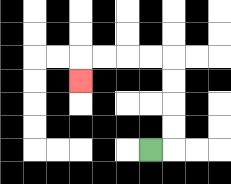{'start': '[6, 6]', 'end': '[3, 3]', 'path_directions': 'R,U,U,U,U,L,L,L,L,D', 'path_coordinates': '[[6, 6], [7, 6], [7, 5], [7, 4], [7, 3], [7, 2], [6, 2], [5, 2], [4, 2], [3, 2], [3, 3]]'}